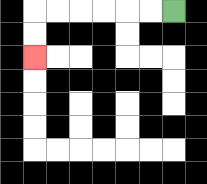{'start': '[7, 0]', 'end': '[1, 2]', 'path_directions': 'L,L,L,L,L,L,D,D', 'path_coordinates': '[[7, 0], [6, 0], [5, 0], [4, 0], [3, 0], [2, 0], [1, 0], [1, 1], [1, 2]]'}